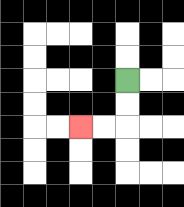{'start': '[5, 3]', 'end': '[3, 5]', 'path_directions': 'D,D,L,L', 'path_coordinates': '[[5, 3], [5, 4], [5, 5], [4, 5], [3, 5]]'}